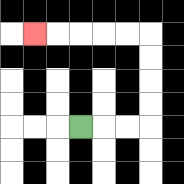{'start': '[3, 5]', 'end': '[1, 1]', 'path_directions': 'R,R,R,U,U,U,U,L,L,L,L,L', 'path_coordinates': '[[3, 5], [4, 5], [5, 5], [6, 5], [6, 4], [6, 3], [6, 2], [6, 1], [5, 1], [4, 1], [3, 1], [2, 1], [1, 1]]'}